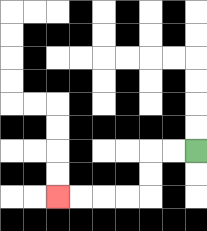{'start': '[8, 6]', 'end': '[2, 8]', 'path_directions': 'L,L,D,D,L,L,L,L', 'path_coordinates': '[[8, 6], [7, 6], [6, 6], [6, 7], [6, 8], [5, 8], [4, 8], [3, 8], [2, 8]]'}